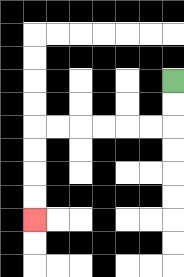{'start': '[7, 3]', 'end': '[1, 9]', 'path_directions': 'D,D,L,L,L,L,L,L,D,D,D,D', 'path_coordinates': '[[7, 3], [7, 4], [7, 5], [6, 5], [5, 5], [4, 5], [3, 5], [2, 5], [1, 5], [1, 6], [1, 7], [1, 8], [1, 9]]'}